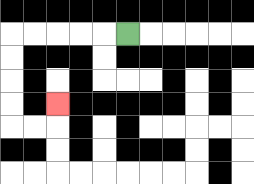{'start': '[5, 1]', 'end': '[2, 4]', 'path_directions': 'L,L,L,L,L,D,D,D,D,R,R,U', 'path_coordinates': '[[5, 1], [4, 1], [3, 1], [2, 1], [1, 1], [0, 1], [0, 2], [0, 3], [0, 4], [0, 5], [1, 5], [2, 5], [2, 4]]'}